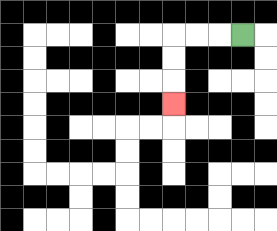{'start': '[10, 1]', 'end': '[7, 4]', 'path_directions': 'L,L,L,D,D,D', 'path_coordinates': '[[10, 1], [9, 1], [8, 1], [7, 1], [7, 2], [7, 3], [7, 4]]'}